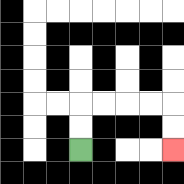{'start': '[3, 6]', 'end': '[7, 6]', 'path_directions': 'U,U,R,R,R,R,D,D', 'path_coordinates': '[[3, 6], [3, 5], [3, 4], [4, 4], [5, 4], [6, 4], [7, 4], [7, 5], [7, 6]]'}